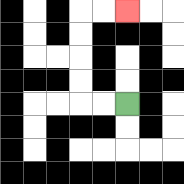{'start': '[5, 4]', 'end': '[5, 0]', 'path_directions': 'L,L,U,U,U,U,R,R', 'path_coordinates': '[[5, 4], [4, 4], [3, 4], [3, 3], [3, 2], [3, 1], [3, 0], [4, 0], [5, 0]]'}